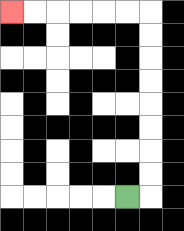{'start': '[5, 8]', 'end': '[0, 0]', 'path_directions': 'R,U,U,U,U,U,U,U,U,L,L,L,L,L,L', 'path_coordinates': '[[5, 8], [6, 8], [6, 7], [6, 6], [6, 5], [6, 4], [6, 3], [6, 2], [6, 1], [6, 0], [5, 0], [4, 0], [3, 0], [2, 0], [1, 0], [0, 0]]'}